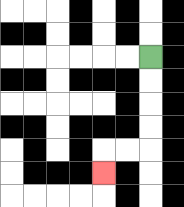{'start': '[6, 2]', 'end': '[4, 7]', 'path_directions': 'D,D,D,D,L,L,D', 'path_coordinates': '[[6, 2], [6, 3], [6, 4], [6, 5], [6, 6], [5, 6], [4, 6], [4, 7]]'}